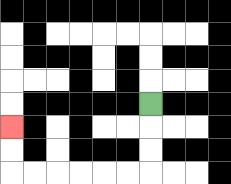{'start': '[6, 4]', 'end': '[0, 5]', 'path_directions': 'D,D,D,L,L,L,L,L,L,U,U', 'path_coordinates': '[[6, 4], [6, 5], [6, 6], [6, 7], [5, 7], [4, 7], [3, 7], [2, 7], [1, 7], [0, 7], [0, 6], [0, 5]]'}